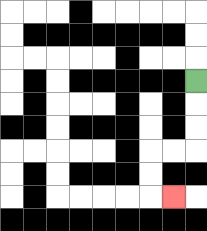{'start': '[8, 3]', 'end': '[7, 8]', 'path_directions': 'D,D,D,L,L,D,D,R', 'path_coordinates': '[[8, 3], [8, 4], [8, 5], [8, 6], [7, 6], [6, 6], [6, 7], [6, 8], [7, 8]]'}